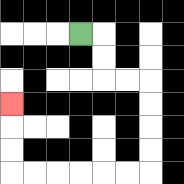{'start': '[3, 1]', 'end': '[0, 4]', 'path_directions': 'R,D,D,R,R,D,D,D,D,L,L,L,L,L,L,U,U,U', 'path_coordinates': '[[3, 1], [4, 1], [4, 2], [4, 3], [5, 3], [6, 3], [6, 4], [6, 5], [6, 6], [6, 7], [5, 7], [4, 7], [3, 7], [2, 7], [1, 7], [0, 7], [0, 6], [0, 5], [0, 4]]'}